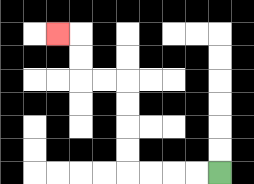{'start': '[9, 7]', 'end': '[2, 1]', 'path_directions': 'L,L,L,L,U,U,U,U,L,L,U,U,L', 'path_coordinates': '[[9, 7], [8, 7], [7, 7], [6, 7], [5, 7], [5, 6], [5, 5], [5, 4], [5, 3], [4, 3], [3, 3], [3, 2], [3, 1], [2, 1]]'}